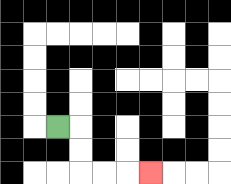{'start': '[2, 5]', 'end': '[6, 7]', 'path_directions': 'R,D,D,R,R,R', 'path_coordinates': '[[2, 5], [3, 5], [3, 6], [3, 7], [4, 7], [5, 7], [6, 7]]'}